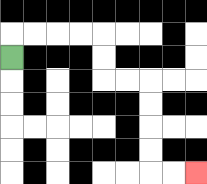{'start': '[0, 2]', 'end': '[8, 7]', 'path_directions': 'U,R,R,R,R,D,D,R,R,D,D,D,D,R,R', 'path_coordinates': '[[0, 2], [0, 1], [1, 1], [2, 1], [3, 1], [4, 1], [4, 2], [4, 3], [5, 3], [6, 3], [6, 4], [6, 5], [6, 6], [6, 7], [7, 7], [8, 7]]'}